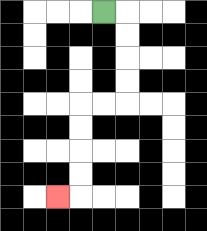{'start': '[4, 0]', 'end': '[2, 8]', 'path_directions': 'R,D,D,D,D,L,L,D,D,D,D,L', 'path_coordinates': '[[4, 0], [5, 0], [5, 1], [5, 2], [5, 3], [5, 4], [4, 4], [3, 4], [3, 5], [3, 6], [3, 7], [3, 8], [2, 8]]'}